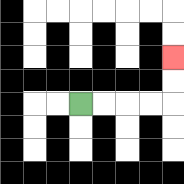{'start': '[3, 4]', 'end': '[7, 2]', 'path_directions': 'R,R,R,R,U,U', 'path_coordinates': '[[3, 4], [4, 4], [5, 4], [6, 4], [7, 4], [7, 3], [7, 2]]'}